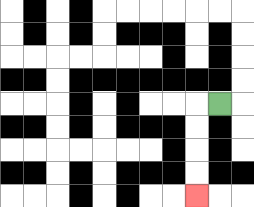{'start': '[9, 4]', 'end': '[8, 8]', 'path_directions': 'L,D,D,D,D', 'path_coordinates': '[[9, 4], [8, 4], [8, 5], [8, 6], [8, 7], [8, 8]]'}